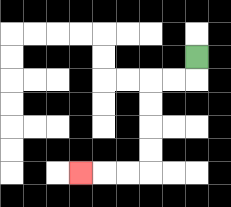{'start': '[8, 2]', 'end': '[3, 7]', 'path_directions': 'D,L,L,D,D,D,D,L,L,L', 'path_coordinates': '[[8, 2], [8, 3], [7, 3], [6, 3], [6, 4], [6, 5], [6, 6], [6, 7], [5, 7], [4, 7], [3, 7]]'}